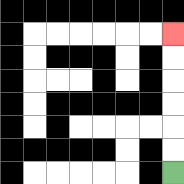{'start': '[7, 7]', 'end': '[7, 1]', 'path_directions': 'U,U,U,U,U,U', 'path_coordinates': '[[7, 7], [7, 6], [7, 5], [7, 4], [7, 3], [7, 2], [7, 1]]'}